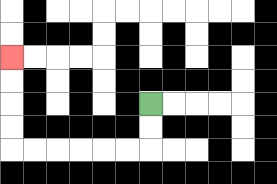{'start': '[6, 4]', 'end': '[0, 2]', 'path_directions': 'D,D,L,L,L,L,L,L,U,U,U,U', 'path_coordinates': '[[6, 4], [6, 5], [6, 6], [5, 6], [4, 6], [3, 6], [2, 6], [1, 6], [0, 6], [0, 5], [0, 4], [0, 3], [0, 2]]'}